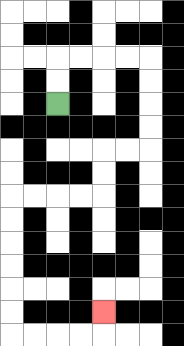{'start': '[2, 4]', 'end': '[4, 13]', 'path_directions': 'U,U,R,R,R,R,D,D,D,D,L,L,D,D,L,L,L,L,D,D,D,D,D,D,R,R,R,R,U', 'path_coordinates': '[[2, 4], [2, 3], [2, 2], [3, 2], [4, 2], [5, 2], [6, 2], [6, 3], [6, 4], [6, 5], [6, 6], [5, 6], [4, 6], [4, 7], [4, 8], [3, 8], [2, 8], [1, 8], [0, 8], [0, 9], [0, 10], [0, 11], [0, 12], [0, 13], [0, 14], [1, 14], [2, 14], [3, 14], [4, 14], [4, 13]]'}